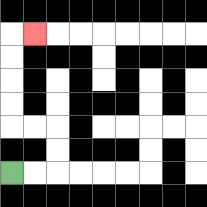{'start': '[0, 7]', 'end': '[1, 1]', 'path_directions': 'R,R,U,U,L,L,U,U,U,U,R', 'path_coordinates': '[[0, 7], [1, 7], [2, 7], [2, 6], [2, 5], [1, 5], [0, 5], [0, 4], [0, 3], [0, 2], [0, 1], [1, 1]]'}